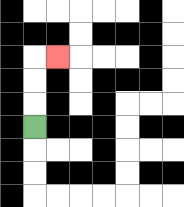{'start': '[1, 5]', 'end': '[2, 2]', 'path_directions': 'U,U,U,R', 'path_coordinates': '[[1, 5], [1, 4], [1, 3], [1, 2], [2, 2]]'}